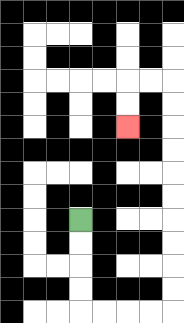{'start': '[3, 9]', 'end': '[5, 5]', 'path_directions': 'D,D,D,D,R,R,R,R,U,U,U,U,U,U,U,U,U,U,L,L,D,D', 'path_coordinates': '[[3, 9], [3, 10], [3, 11], [3, 12], [3, 13], [4, 13], [5, 13], [6, 13], [7, 13], [7, 12], [7, 11], [7, 10], [7, 9], [7, 8], [7, 7], [7, 6], [7, 5], [7, 4], [7, 3], [6, 3], [5, 3], [5, 4], [5, 5]]'}